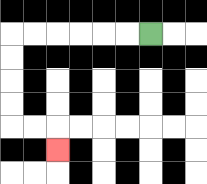{'start': '[6, 1]', 'end': '[2, 6]', 'path_directions': 'L,L,L,L,L,L,D,D,D,D,R,R,D', 'path_coordinates': '[[6, 1], [5, 1], [4, 1], [3, 1], [2, 1], [1, 1], [0, 1], [0, 2], [0, 3], [0, 4], [0, 5], [1, 5], [2, 5], [2, 6]]'}